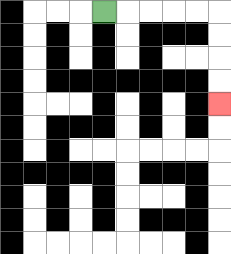{'start': '[4, 0]', 'end': '[9, 4]', 'path_directions': 'R,R,R,R,R,D,D,D,D', 'path_coordinates': '[[4, 0], [5, 0], [6, 0], [7, 0], [8, 0], [9, 0], [9, 1], [9, 2], [9, 3], [9, 4]]'}